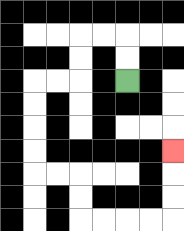{'start': '[5, 3]', 'end': '[7, 6]', 'path_directions': 'U,U,L,L,D,D,L,L,D,D,D,D,R,R,D,D,R,R,R,R,U,U,U', 'path_coordinates': '[[5, 3], [5, 2], [5, 1], [4, 1], [3, 1], [3, 2], [3, 3], [2, 3], [1, 3], [1, 4], [1, 5], [1, 6], [1, 7], [2, 7], [3, 7], [3, 8], [3, 9], [4, 9], [5, 9], [6, 9], [7, 9], [7, 8], [7, 7], [7, 6]]'}